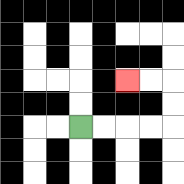{'start': '[3, 5]', 'end': '[5, 3]', 'path_directions': 'R,R,R,R,U,U,L,L', 'path_coordinates': '[[3, 5], [4, 5], [5, 5], [6, 5], [7, 5], [7, 4], [7, 3], [6, 3], [5, 3]]'}